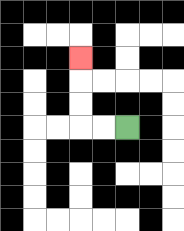{'start': '[5, 5]', 'end': '[3, 2]', 'path_directions': 'L,L,U,U,U', 'path_coordinates': '[[5, 5], [4, 5], [3, 5], [3, 4], [3, 3], [3, 2]]'}